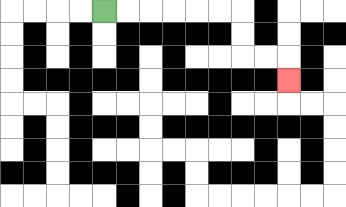{'start': '[4, 0]', 'end': '[12, 3]', 'path_directions': 'R,R,R,R,R,R,D,D,R,R,D', 'path_coordinates': '[[4, 0], [5, 0], [6, 0], [7, 0], [8, 0], [9, 0], [10, 0], [10, 1], [10, 2], [11, 2], [12, 2], [12, 3]]'}